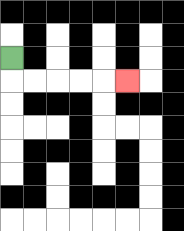{'start': '[0, 2]', 'end': '[5, 3]', 'path_directions': 'D,R,R,R,R,R', 'path_coordinates': '[[0, 2], [0, 3], [1, 3], [2, 3], [3, 3], [4, 3], [5, 3]]'}